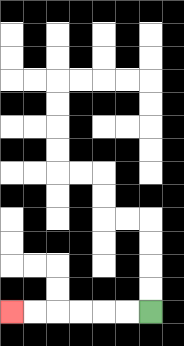{'start': '[6, 13]', 'end': '[0, 13]', 'path_directions': 'L,L,L,L,L,L', 'path_coordinates': '[[6, 13], [5, 13], [4, 13], [3, 13], [2, 13], [1, 13], [0, 13]]'}